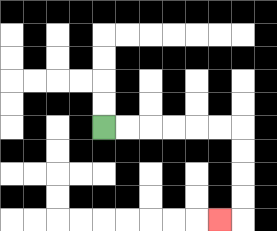{'start': '[4, 5]', 'end': '[9, 9]', 'path_directions': 'R,R,R,R,R,R,D,D,D,D,L', 'path_coordinates': '[[4, 5], [5, 5], [6, 5], [7, 5], [8, 5], [9, 5], [10, 5], [10, 6], [10, 7], [10, 8], [10, 9], [9, 9]]'}